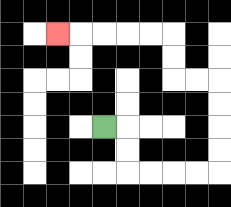{'start': '[4, 5]', 'end': '[2, 1]', 'path_directions': 'R,D,D,R,R,R,R,U,U,U,U,L,L,U,U,L,L,L,L,L', 'path_coordinates': '[[4, 5], [5, 5], [5, 6], [5, 7], [6, 7], [7, 7], [8, 7], [9, 7], [9, 6], [9, 5], [9, 4], [9, 3], [8, 3], [7, 3], [7, 2], [7, 1], [6, 1], [5, 1], [4, 1], [3, 1], [2, 1]]'}